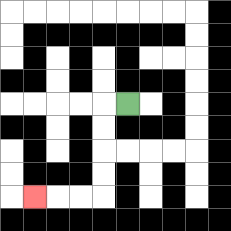{'start': '[5, 4]', 'end': '[1, 8]', 'path_directions': 'L,D,D,D,D,L,L,L', 'path_coordinates': '[[5, 4], [4, 4], [4, 5], [4, 6], [4, 7], [4, 8], [3, 8], [2, 8], [1, 8]]'}